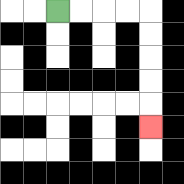{'start': '[2, 0]', 'end': '[6, 5]', 'path_directions': 'R,R,R,R,D,D,D,D,D', 'path_coordinates': '[[2, 0], [3, 0], [4, 0], [5, 0], [6, 0], [6, 1], [6, 2], [6, 3], [6, 4], [6, 5]]'}